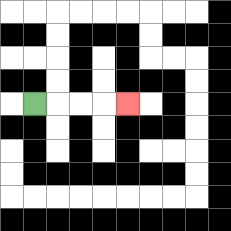{'start': '[1, 4]', 'end': '[5, 4]', 'path_directions': 'R,R,R,R', 'path_coordinates': '[[1, 4], [2, 4], [3, 4], [4, 4], [5, 4]]'}